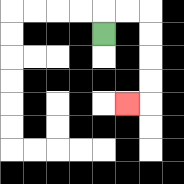{'start': '[4, 1]', 'end': '[5, 4]', 'path_directions': 'U,R,R,D,D,D,D,L', 'path_coordinates': '[[4, 1], [4, 0], [5, 0], [6, 0], [6, 1], [6, 2], [6, 3], [6, 4], [5, 4]]'}